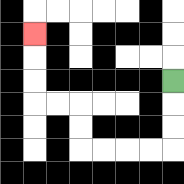{'start': '[7, 3]', 'end': '[1, 1]', 'path_directions': 'D,D,D,L,L,L,L,U,U,L,L,U,U,U', 'path_coordinates': '[[7, 3], [7, 4], [7, 5], [7, 6], [6, 6], [5, 6], [4, 6], [3, 6], [3, 5], [3, 4], [2, 4], [1, 4], [1, 3], [1, 2], [1, 1]]'}